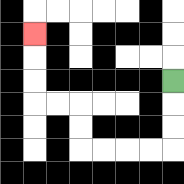{'start': '[7, 3]', 'end': '[1, 1]', 'path_directions': 'D,D,D,L,L,L,L,U,U,L,L,U,U,U', 'path_coordinates': '[[7, 3], [7, 4], [7, 5], [7, 6], [6, 6], [5, 6], [4, 6], [3, 6], [3, 5], [3, 4], [2, 4], [1, 4], [1, 3], [1, 2], [1, 1]]'}